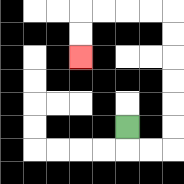{'start': '[5, 5]', 'end': '[3, 2]', 'path_directions': 'D,R,R,U,U,U,U,U,U,L,L,L,L,D,D', 'path_coordinates': '[[5, 5], [5, 6], [6, 6], [7, 6], [7, 5], [7, 4], [7, 3], [7, 2], [7, 1], [7, 0], [6, 0], [5, 0], [4, 0], [3, 0], [3, 1], [3, 2]]'}